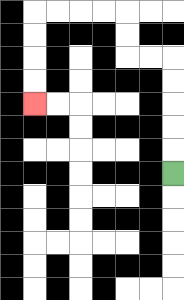{'start': '[7, 7]', 'end': '[1, 4]', 'path_directions': 'U,U,U,U,U,L,L,U,U,L,L,L,L,D,D,D,D', 'path_coordinates': '[[7, 7], [7, 6], [7, 5], [7, 4], [7, 3], [7, 2], [6, 2], [5, 2], [5, 1], [5, 0], [4, 0], [3, 0], [2, 0], [1, 0], [1, 1], [1, 2], [1, 3], [1, 4]]'}